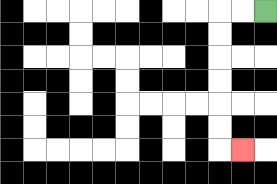{'start': '[11, 0]', 'end': '[10, 6]', 'path_directions': 'L,L,D,D,D,D,D,D,R', 'path_coordinates': '[[11, 0], [10, 0], [9, 0], [9, 1], [9, 2], [9, 3], [9, 4], [9, 5], [9, 6], [10, 6]]'}